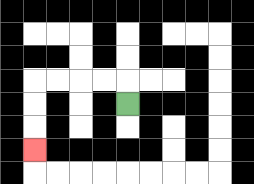{'start': '[5, 4]', 'end': '[1, 6]', 'path_directions': 'U,L,L,L,L,D,D,D', 'path_coordinates': '[[5, 4], [5, 3], [4, 3], [3, 3], [2, 3], [1, 3], [1, 4], [1, 5], [1, 6]]'}